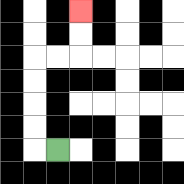{'start': '[2, 6]', 'end': '[3, 0]', 'path_directions': 'L,U,U,U,U,R,R,U,U', 'path_coordinates': '[[2, 6], [1, 6], [1, 5], [1, 4], [1, 3], [1, 2], [2, 2], [3, 2], [3, 1], [3, 0]]'}